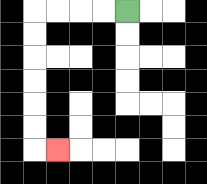{'start': '[5, 0]', 'end': '[2, 6]', 'path_directions': 'L,L,L,L,D,D,D,D,D,D,R', 'path_coordinates': '[[5, 0], [4, 0], [3, 0], [2, 0], [1, 0], [1, 1], [1, 2], [1, 3], [1, 4], [1, 5], [1, 6], [2, 6]]'}